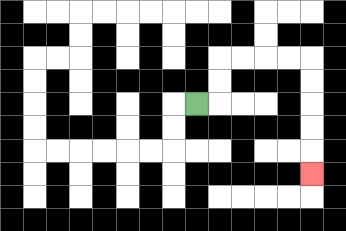{'start': '[8, 4]', 'end': '[13, 7]', 'path_directions': 'R,U,U,R,R,R,R,D,D,D,D,D', 'path_coordinates': '[[8, 4], [9, 4], [9, 3], [9, 2], [10, 2], [11, 2], [12, 2], [13, 2], [13, 3], [13, 4], [13, 5], [13, 6], [13, 7]]'}